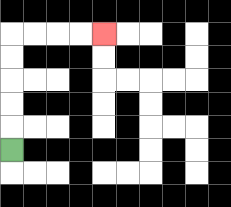{'start': '[0, 6]', 'end': '[4, 1]', 'path_directions': 'U,U,U,U,U,R,R,R,R', 'path_coordinates': '[[0, 6], [0, 5], [0, 4], [0, 3], [0, 2], [0, 1], [1, 1], [2, 1], [3, 1], [4, 1]]'}